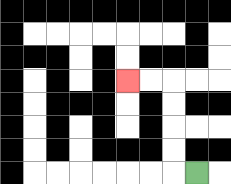{'start': '[8, 7]', 'end': '[5, 3]', 'path_directions': 'L,U,U,U,U,L,L', 'path_coordinates': '[[8, 7], [7, 7], [7, 6], [7, 5], [7, 4], [7, 3], [6, 3], [5, 3]]'}